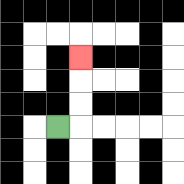{'start': '[2, 5]', 'end': '[3, 2]', 'path_directions': 'R,U,U,U', 'path_coordinates': '[[2, 5], [3, 5], [3, 4], [3, 3], [3, 2]]'}